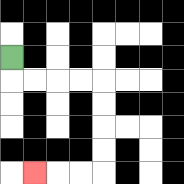{'start': '[0, 2]', 'end': '[1, 7]', 'path_directions': 'D,R,R,R,R,D,D,D,D,L,L,L', 'path_coordinates': '[[0, 2], [0, 3], [1, 3], [2, 3], [3, 3], [4, 3], [4, 4], [4, 5], [4, 6], [4, 7], [3, 7], [2, 7], [1, 7]]'}